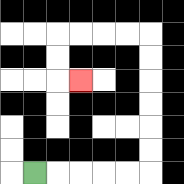{'start': '[1, 7]', 'end': '[3, 3]', 'path_directions': 'R,R,R,R,R,U,U,U,U,U,U,L,L,L,L,D,D,R', 'path_coordinates': '[[1, 7], [2, 7], [3, 7], [4, 7], [5, 7], [6, 7], [6, 6], [6, 5], [6, 4], [6, 3], [6, 2], [6, 1], [5, 1], [4, 1], [3, 1], [2, 1], [2, 2], [2, 3], [3, 3]]'}